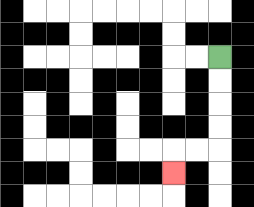{'start': '[9, 2]', 'end': '[7, 7]', 'path_directions': 'D,D,D,D,L,L,D', 'path_coordinates': '[[9, 2], [9, 3], [9, 4], [9, 5], [9, 6], [8, 6], [7, 6], [7, 7]]'}